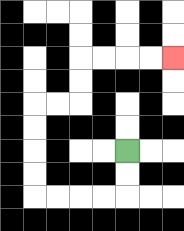{'start': '[5, 6]', 'end': '[7, 2]', 'path_directions': 'D,D,L,L,L,L,U,U,U,U,R,R,U,U,R,R,R,R', 'path_coordinates': '[[5, 6], [5, 7], [5, 8], [4, 8], [3, 8], [2, 8], [1, 8], [1, 7], [1, 6], [1, 5], [1, 4], [2, 4], [3, 4], [3, 3], [3, 2], [4, 2], [5, 2], [6, 2], [7, 2]]'}